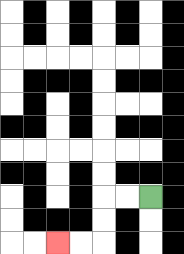{'start': '[6, 8]', 'end': '[2, 10]', 'path_directions': 'L,L,D,D,L,L', 'path_coordinates': '[[6, 8], [5, 8], [4, 8], [4, 9], [4, 10], [3, 10], [2, 10]]'}